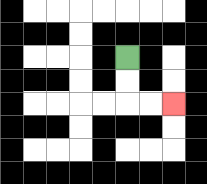{'start': '[5, 2]', 'end': '[7, 4]', 'path_directions': 'D,D,R,R', 'path_coordinates': '[[5, 2], [5, 3], [5, 4], [6, 4], [7, 4]]'}